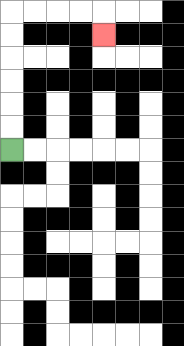{'start': '[0, 6]', 'end': '[4, 1]', 'path_directions': 'U,U,U,U,U,U,R,R,R,R,D', 'path_coordinates': '[[0, 6], [0, 5], [0, 4], [0, 3], [0, 2], [0, 1], [0, 0], [1, 0], [2, 0], [3, 0], [4, 0], [4, 1]]'}